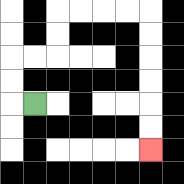{'start': '[1, 4]', 'end': '[6, 6]', 'path_directions': 'L,U,U,R,R,U,U,R,R,R,R,D,D,D,D,D,D', 'path_coordinates': '[[1, 4], [0, 4], [0, 3], [0, 2], [1, 2], [2, 2], [2, 1], [2, 0], [3, 0], [4, 0], [5, 0], [6, 0], [6, 1], [6, 2], [6, 3], [6, 4], [6, 5], [6, 6]]'}